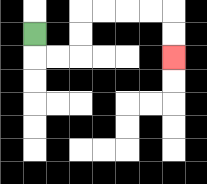{'start': '[1, 1]', 'end': '[7, 2]', 'path_directions': 'D,R,R,U,U,R,R,R,R,D,D', 'path_coordinates': '[[1, 1], [1, 2], [2, 2], [3, 2], [3, 1], [3, 0], [4, 0], [5, 0], [6, 0], [7, 0], [7, 1], [7, 2]]'}